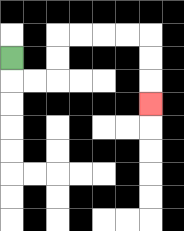{'start': '[0, 2]', 'end': '[6, 4]', 'path_directions': 'D,R,R,U,U,R,R,R,R,D,D,D', 'path_coordinates': '[[0, 2], [0, 3], [1, 3], [2, 3], [2, 2], [2, 1], [3, 1], [4, 1], [5, 1], [6, 1], [6, 2], [6, 3], [6, 4]]'}